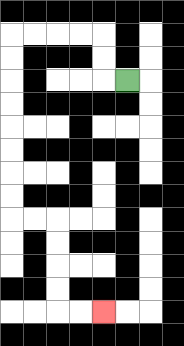{'start': '[5, 3]', 'end': '[4, 13]', 'path_directions': 'L,U,U,L,L,L,L,D,D,D,D,D,D,D,D,R,R,D,D,D,D,R,R', 'path_coordinates': '[[5, 3], [4, 3], [4, 2], [4, 1], [3, 1], [2, 1], [1, 1], [0, 1], [0, 2], [0, 3], [0, 4], [0, 5], [0, 6], [0, 7], [0, 8], [0, 9], [1, 9], [2, 9], [2, 10], [2, 11], [2, 12], [2, 13], [3, 13], [4, 13]]'}